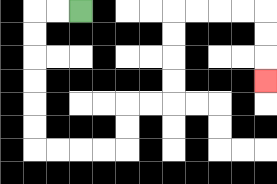{'start': '[3, 0]', 'end': '[11, 3]', 'path_directions': 'L,L,D,D,D,D,D,D,R,R,R,R,U,U,R,R,U,U,U,U,R,R,R,R,D,D,D', 'path_coordinates': '[[3, 0], [2, 0], [1, 0], [1, 1], [1, 2], [1, 3], [1, 4], [1, 5], [1, 6], [2, 6], [3, 6], [4, 6], [5, 6], [5, 5], [5, 4], [6, 4], [7, 4], [7, 3], [7, 2], [7, 1], [7, 0], [8, 0], [9, 0], [10, 0], [11, 0], [11, 1], [11, 2], [11, 3]]'}